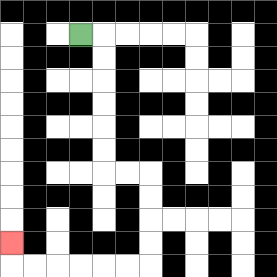{'start': '[3, 1]', 'end': '[0, 10]', 'path_directions': 'R,D,D,D,D,D,D,R,R,D,D,D,D,L,L,L,L,L,L,U', 'path_coordinates': '[[3, 1], [4, 1], [4, 2], [4, 3], [4, 4], [4, 5], [4, 6], [4, 7], [5, 7], [6, 7], [6, 8], [6, 9], [6, 10], [6, 11], [5, 11], [4, 11], [3, 11], [2, 11], [1, 11], [0, 11], [0, 10]]'}